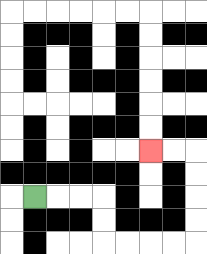{'start': '[1, 8]', 'end': '[6, 6]', 'path_directions': 'R,R,R,D,D,R,R,R,R,U,U,U,U,L,L', 'path_coordinates': '[[1, 8], [2, 8], [3, 8], [4, 8], [4, 9], [4, 10], [5, 10], [6, 10], [7, 10], [8, 10], [8, 9], [8, 8], [8, 7], [8, 6], [7, 6], [6, 6]]'}